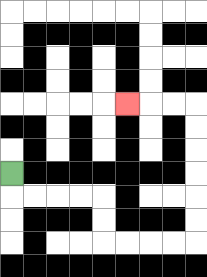{'start': '[0, 7]', 'end': '[5, 4]', 'path_directions': 'D,R,R,R,R,D,D,R,R,R,R,U,U,U,U,U,U,L,L,L', 'path_coordinates': '[[0, 7], [0, 8], [1, 8], [2, 8], [3, 8], [4, 8], [4, 9], [4, 10], [5, 10], [6, 10], [7, 10], [8, 10], [8, 9], [8, 8], [8, 7], [8, 6], [8, 5], [8, 4], [7, 4], [6, 4], [5, 4]]'}